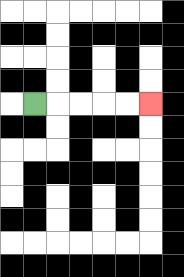{'start': '[1, 4]', 'end': '[6, 4]', 'path_directions': 'R,R,R,R,R', 'path_coordinates': '[[1, 4], [2, 4], [3, 4], [4, 4], [5, 4], [6, 4]]'}